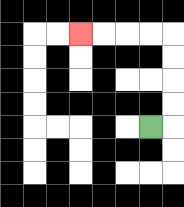{'start': '[6, 5]', 'end': '[3, 1]', 'path_directions': 'R,U,U,U,U,L,L,L,L', 'path_coordinates': '[[6, 5], [7, 5], [7, 4], [7, 3], [7, 2], [7, 1], [6, 1], [5, 1], [4, 1], [3, 1]]'}